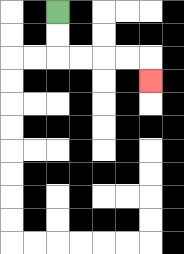{'start': '[2, 0]', 'end': '[6, 3]', 'path_directions': 'D,D,R,R,R,R,D', 'path_coordinates': '[[2, 0], [2, 1], [2, 2], [3, 2], [4, 2], [5, 2], [6, 2], [6, 3]]'}